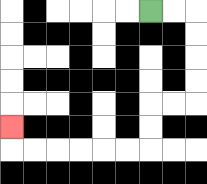{'start': '[6, 0]', 'end': '[0, 5]', 'path_directions': 'R,R,D,D,D,D,L,L,D,D,L,L,L,L,L,L,U', 'path_coordinates': '[[6, 0], [7, 0], [8, 0], [8, 1], [8, 2], [8, 3], [8, 4], [7, 4], [6, 4], [6, 5], [6, 6], [5, 6], [4, 6], [3, 6], [2, 6], [1, 6], [0, 6], [0, 5]]'}